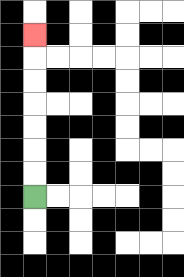{'start': '[1, 8]', 'end': '[1, 1]', 'path_directions': 'U,U,U,U,U,U,U', 'path_coordinates': '[[1, 8], [1, 7], [1, 6], [1, 5], [1, 4], [1, 3], [1, 2], [1, 1]]'}